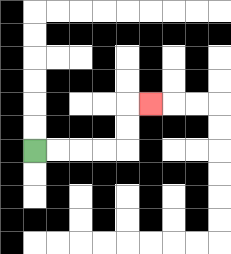{'start': '[1, 6]', 'end': '[6, 4]', 'path_directions': 'R,R,R,R,U,U,R', 'path_coordinates': '[[1, 6], [2, 6], [3, 6], [4, 6], [5, 6], [5, 5], [5, 4], [6, 4]]'}